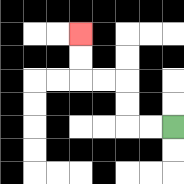{'start': '[7, 5]', 'end': '[3, 1]', 'path_directions': 'L,L,U,U,L,L,U,U', 'path_coordinates': '[[7, 5], [6, 5], [5, 5], [5, 4], [5, 3], [4, 3], [3, 3], [3, 2], [3, 1]]'}